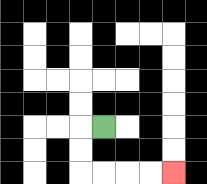{'start': '[4, 5]', 'end': '[7, 7]', 'path_directions': 'L,D,D,R,R,R,R', 'path_coordinates': '[[4, 5], [3, 5], [3, 6], [3, 7], [4, 7], [5, 7], [6, 7], [7, 7]]'}